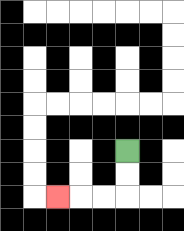{'start': '[5, 6]', 'end': '[2, 8]', 'path_directions': 'D,D,L,L,L', 'path_coordinates': '[[5, 6], [5, 7], [5, 8], [4, 8], [3, 8], [2, 8]]'}